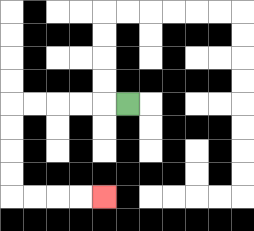{'start': '[5, 4]', 'end': '[4, 8]', 'path_directions': 'L,L,L,L,L,D,D,D,D,R,R,R,R', 'path_coordinates': '[[5, 4], [4, 4], [3, 4], [2, 4], [1, 4], [0, 4], [0, 5], [0, 6], [0, 7], [0, 8], [1, 8], [2, 8], [3, 8], [4, 8]]'}